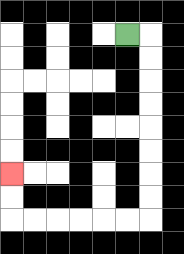{'start': '[5, 1]', 'end': '[0, 7]', 'path_directions': 'R,D,D,D,D,D,D,D,D,L,L,L,L,L,L,U,U', 'path_coordinates': '[[5, 1], [6, 1], [6, 2], [6, 3], [6, 4], [6, 5], [6, 6], [6, 7], [6, 8], [6, 9], [5, 9], [4, 9], [3, 9], [2, 9], [1, 9], [0, 9], [0, 8], [0, 7]]'}